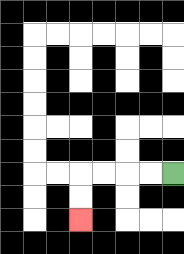{'start': '[7, 7]', 'end': '[3, 9]', 'path_directions': 'L,L,L,L,D,D', 'path_coordinates': '[[7, 7], [6, 7], [5, 7], [4, 7], [3, 7], [3, 8], [3, 9]]'}